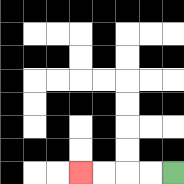{'start': '[7, 7]', 'end': '[3, 7]', 'path_directions': 'L,L,L,L', 'path_coordinates': '[[7, 7], [6, 7], [5, 7], [4, 7], [3, 7]]'}